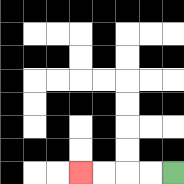{'start': '[7, 7]', 'end': '[3, 7]', 'path_directions': 'L,L,L,L', 'path_coordinates': '[[7, 7], [6, 7], [5, 7], [4, 7], [3, 7]]'}